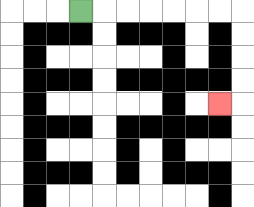{'start': '[3, 0]', 'end': '[9, 4]', 'path_directions': 'R,R,R,R,R,R,R,D,D,D,D,L', 'path_coordinates': '[[3, 0], [4, 0], [5, 0], [6, 0], [7, 0], [8, 0], [9, 0], [10, 0], [10, 1], [10, 2], [10, 3], [10, 4], [9, 4]]'}